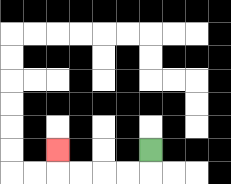{'start': '[6, 6]', 'end': '[2, 6]', 'path_directions': 'D,L,L,L,L,U', 'path_coordinates': '[[6, 6], [6, 7], [5, 7], [4, 7], [3, 7], [2, 7], [2, 6]]'}